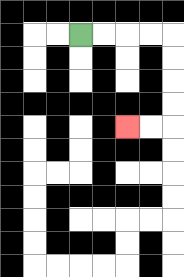{'start': '[3, 1]', 'end': '[5, 5]', 'path_directions': 'R,R,R,R,D,D,D,D,L,L', 'path_coordinates': '[[3, 1], [4, 1], [5, 1], [6, 1], [7, 1], [7, 2], [7, 3], [7, 4], [7, 5], [6, 5], [5, 5]]'}